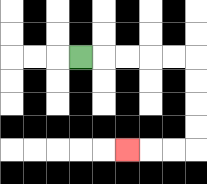{'start': '[3, 2]', 'end': '[5, 6]', 'path_directions': 'R,R,R,R,R,D,D,D,D,L,L,L', 'path_coordinates': '[[3, 2], [4, 2], [5, 2], [6, 2], [7, 2], [8, 2], [8, 3], [8, 4], [8, 5], [8, 6], [7, 6], [6, 6], [5, 6]]'}